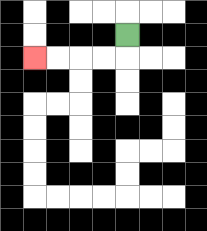{'start': '[5, 1]', 'end': '[1, 2]', 'path_directions': 'D,L,L,L,L', 'path_coordinates': '[[5, 1], [5, 2], [4, 2], [3, 2], [2, 2], [1, 2]]'}